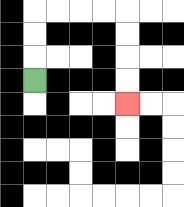{'start': '[1, 3]', 'end': '[5, 4]', 'path_directions': 'U,U,U,R,R,R,R,D,D,D,D', 'path_coordinates': '[[1, 3], [1, 2], [1, 1], [1, 0], [2, 0], [3, 0], [4, 0], [5, 0], [5, 1], [5, 2], [5, 3], [5, 4]]'}